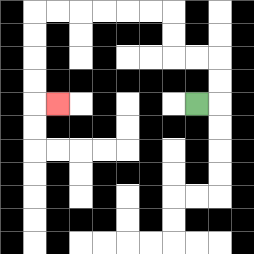{'start': '[8, 4]', 'end': '[2, 4]', 'path_directions': 'R,U,U,L,L,U,U,L,L,L,L,L,L,D,D,D,D,R', 'path_coordinates': '[[8, 4], [9, 4], [9, 3], [9, 2], [8, 2], [7, 2], [7, 1], [7, 0], [6, 0], [5, 0], [4, 0], [3, 0], [2, 0], [1, 0], [1, 1], [1, 2], [1, 3], [1, 4], [2, 4]]'}